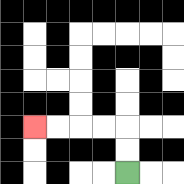{'start': '[5, 7]', 'end': '[1, 5]', 'path_directions': 'U,U,L,L,L,L', 'path_coordinates': '[[5, 7], [5, 6], [5, 5], [4, 5], [3, 5], [2, 5], [1, 5]]'}